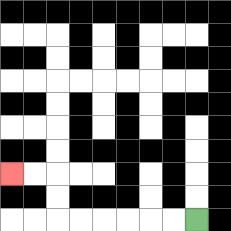{'start': '[8, 9]', 'end': '[0, 7]', 'path_directions': 'L,L,L,L,L,L,U,U,L,L', 'path_coordinates': '[[8, 9], [7, 9], [6, 9], [5, 9], [4, 9], [3, 9], [2, 9], [2, 8], [2, 7], [1, 7], [0, 7]]'}